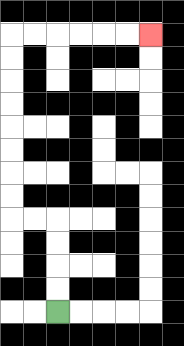{'start': '[2, 13]', 'end': '[6, 1]', 'path_directions': 'U,U,U,U,L,L,U,U,U,U,U,U,U,U,R,R,R,R,R,R', 'path_coordinates': '[[2, 13], [2, 12], [2, 11], [2, 10], [2, 9], [1, 9], [0, 9], [0, 8], [0, 7], [0, 6], [0, 5], [0, 4], [0, 3], [0, 2], [0, 1], [1, 1], [2, 1], [3, 1], [4, 1], [5, 1], [6, 1]]'}